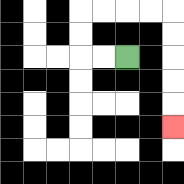{'start': '[5, 2]', 'end': '[7, 5]', 'path_directions': 'L,L,U,U,R,R,R,R,D,D,D,D,D', 'path_coordinates': '[[5, 2], [4, 2], [3, 2], [3, 1], [3, 0], [4, 0], [5, 0], [6, 0], [7, 0], [7, 1], [7, 2], [7, 3], [7, 4], [7, 5]]'}